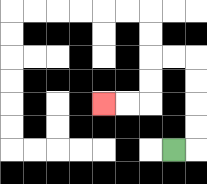{'start': '[7, 6]', 'end': '[4, 4]', 'path_directions': 'R,U,U,U,U,L,L,D,D,L,L', 'path_coordinates': '[[7, 6], [8, 6], [8, 5], [8, 4], [8, 3], [8, 2], [7, 2], [6, 2], [6, 3], [6, 4], [5, 4], [4, 4]]'}